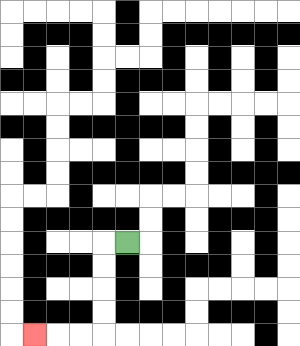{'start': '[5, 10]', 'end': '[1, 14]', 'path_directions': 'L,D,D,D,D,L,L,L', 'path_coordinates': '[[5, 10], [4, 10], [4, 11], [4, 12], [4, 13], [4, 14], [3, 14], [2, 14], [1, 14]]'}